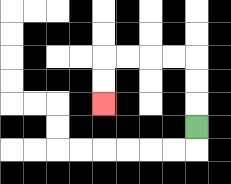{'start': '[8, 5]', 'end': '[4, 4]', 'path_directions': 'U,U,U,L,L,L,L,D,D', 'path_coordinates': '[[8, 5], [8, 4], [8, 3], [8, 2], [7, 2], [6, 2], [5, 2], [4, 2], [4, 3], [4, 4]]'}